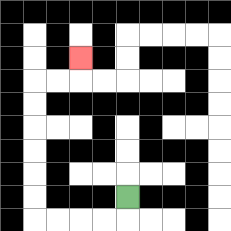{'start': '[5, 8]', 'end': '[3, 2]', 'path_directions': 'D,L,L,L,L,U,U,U,U,U,U,R,R,U', 'path_coordinates': '[[5, 8], [5, 9], [4, 9], [3, 9], [2, 9], [1, 9], [1, 8], [1, 7], [1, 6], [1, 5], [1, 4], [1, 3], [2, 3], [3, 3], [3, 2]]'}